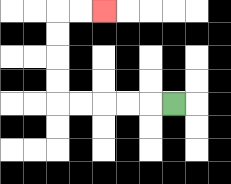{'start': '[7, 4]', 'end': '[4, 0]', 'path_directions': 'L,L,L,L,L,U,U,U,U,R,R', 'path_coordinates': '[[7, 4], [6, 4], [5, 4], [4, 4], [3, 4], [2, 4], [2, 3], [2, 2], [2, 1], [2, 0], [3, 0], [4, 0]]'}